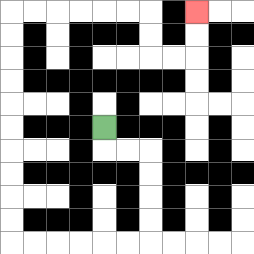{'start': '[4, 5]', 'end': '[8, 0]', 'path_directions': 'D,R,R,D,D,D,D,L,L,L,L,L,L,U,U,U,U,U,U,U,U,U,U,R,R,R,R,R,R,D,D,R,R,U,U', 'path_coordinates': '[[4, 5], [4, 6], [5, 6], [6, 6], [6, 7], [6, 8], [6, 9], [6, 10], [5, 10], [4, 10], [3, 10], [2, 10], [1, 10], [0, 10], [0, 9], [0, 8], [0, 7], [0, 6], [0, 5], [0, 4], [0, 3], [0, 2], [0, 1], [0, 0], [1, 0], [2, 0], [3, 0], [4, 0], [5, 0], [6, 0], [6, 1], [6, 2], [7, 2], [8, 2], [8, 1], [8, 0]]'}